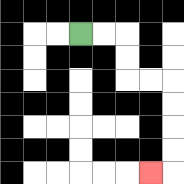{'start': '[3, 1]', 'end': '[6, 7]', 'path_directions': 'R,R,D,D,R,R,D,D,D,D,L', 'path_coordinates': '[[3, 1], [4, 1], [5, 1], [5, 2], [5, 3], [6, 3], [7, 3], [7, 4], [7, 5], [7, 6], [7, 7], [6, 7]]'}